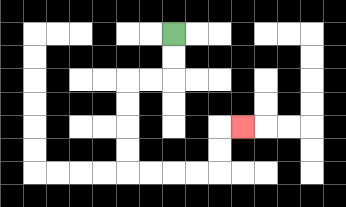{'start': '[7, 1]', 'end': '[10, 5]', 'path_directions': 'D,D,L,L,D,D,D,D,R,R,R,R,U,U,R', 'path_coordinates': '[[7, 1], [7, 2], [7, 3], [6, 3], [5, 3], [5, 4], [5, 5], [5, 6], [5, 7], [6, 7], [7, 7], [8, 7], [9, 7], [9, 6], [9, 5], [10, 5]]'}